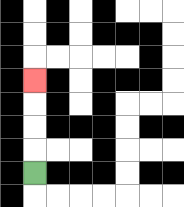{'start': '[1, 7]', 'end': '[1, 3]', 'path_directions': 'U,U,U,U', 'path_coordinates': '[[1, 7], [1, 6], [1, 5], [1, 4], [1, 3]]'}